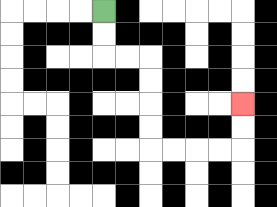{'start': '[4, 0]', 'end': '[10, 4]', 'path_directions': 'D,D,R,R,D,D,D,D,R,R,R,R,U,U', 'path_coordinates': '[[4, 0], [4, 1], [4, 2], [5, 2], [6, 2], [6, 3], [6, 4], [6, 5], [6, 6], [7, 6], [8, 6], [9, 6], [10, 6], [10, 5], [10, 4]]'}